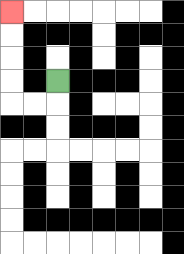{'start': '[2, 3]', 'end': '[0, 0]', 'path_directions': 'D,L,L,U,U,U,U', 'path_coordinates': '[[2, 3], [2, 4], [1, 4], [0, 4], [0, 3], [0, 2], [0, 1], [0, 0]]'}